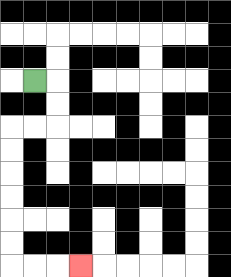{'start': '[1, 3]', 'end': '[3, 11]', 'path_directions': 'R,D,D,L,L,D,D,D,D,D,D,R,R,R', 'path_coordinates': '[[1, 3], [2, 3], [2, 4], [2, 5], [1, 5], [0, 5], [0, 6], [0, 7], [0, 8], [0, 9], [0, 10], [0, 11], [1, 11], [2, 11], [3, 11]]'}